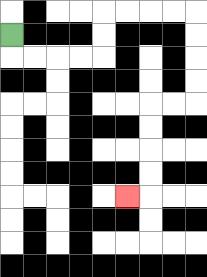{'start': '[0, 1]', 'end': '[5, 8]', 'path_directions': 'D,R,R,R,R,U,U,R,R,R,R,D,D,D,D,L,L,D,D,D,D,L', 'path_coordinates': '[[0, 1], [0, 2], [1, 2], [2, 2], [3, 2], [4, 2], [4, 1], [4, 0], [5, 0], [6, 0], [7, 0], [8, 0], [8, 1], [8, 2], [8, 3], [8, 4], [7, 4], [6, 4], [6, 5], [6, 6], [6, 7], [6, 8], [5, 8]]'}